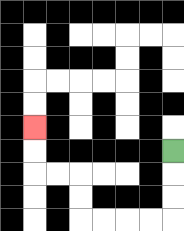{'start': '[7, 6]', 'end': '[1, 5]', 'path_directions': 'D,D,D,L,L,L,L,U,U,L,L,U,U', 'path_coordinates': '[[7, 6], [7, 7], [7, 8], [7, 9], [6, 9], [5, 9], [4, 9], [3, 9], [3, 8], [3, 7], [2, 7], [1, 7], [1, 6], [1, 5]]'}